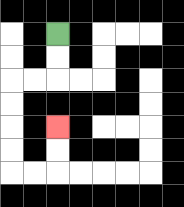{'start': '[2, 1]', 'end': '[2, 5]', 'path_directions': 'D,D,L,L,D,D,D,D,R,R,U,U', 'path_coordinates': '[[2, 1], [2, 2], [2, 3], [1, 3], [0, 3], [0, 4], [0, 5], [0, 6], [0, 7], [1, 7], [2, 7], [2, 6], [2, 5]]'}